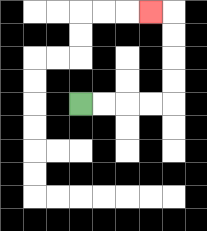{'start': '[3, 4]', 'end': '[6, 0]', 'path_directions': 'R,R,R,R,U,U,U,U,L', 'path_coordinates': '[[3, 4], [4, 4], [5, 4], [6, 4], [7, 4], [7, 3], [7, 2], [7, 1], [7, 0], [6, 0]]'}